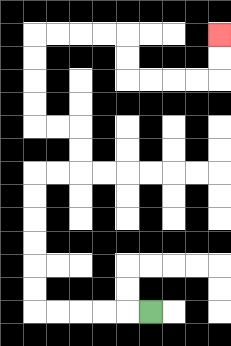{'start': '[6, 13]', 'end': '[9, 1]', 'path_directions': 'L,L,L,L,L,U,U,U,U,U,U,R,R,U,U,L,L,U,U,U,U,R,R,R,R,D,D,R,R,R,R,U,U', 'path_coordinates': '[[6, 13], [5, 13], [4, 13], [3, 13], [2, 13], [1, 13], [1, 12], [1, 11], [1, 10], [1, 9], [1, 8], [1, 7], [2, 7], [3, 7], [3, 6], [3, 5], [2, 5], [1, 5], [1, 4], [1, 3], [1, 2], [1, 1], [2, 1], [3, 1], [4, 1], [5, 1], [5, 2], [5, 3], [6, 3], [7, 3], [8, 3], [9, 3], [9, 2], [9, 1]]'}